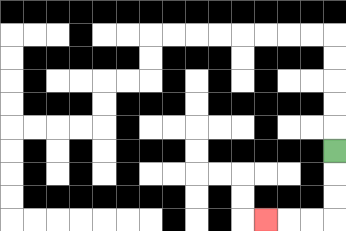{'start': '[14, 6]', 'end': '[11, 9]', 'path_directions': 'D,D,D,L,L,L', 'path_coordinates': '[[14, 6], [14, 7], [14, 8], [14, 9], [13, 9], [12, 9], [11, 9]]'}